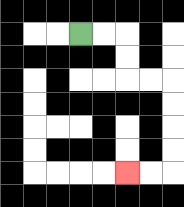{'start': '[3, 1]', 'end': '[5, 7]', 'path_directions': 'R,R,D,D,R,R,D,D,D,D,L,L', 'path_coordinates': '[[3, 1], [4, 1], [5, 1], [5, 2], [5, 3], [6, 3], [7, 3], [7, 4], [7, 5], [7, 6], [7, 7], [6, 7], [5, 7]]'}